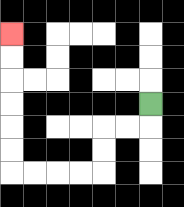{'start': '[6, 4]', 'end': '[0, 1]', 'path_directions': 'D,L,L,D,D,L,L,L,L,U,U,U,U,U,U', 'path_coordinates': '[[6, 4], [6, 5], [5, 5], [4, 5], [4, 6], [4, 7], [3, 7], [2, 7], [1, 7], [0, 7], [0, 6], [0, 5], [0, 4], [0, 3], [0, 2], [0, 1]]'}